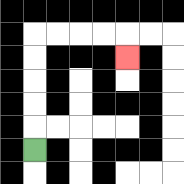{'start': '[1, 6]', 'end': '[5, 2]', 'path_directions': 'U,U,U,U,U,R,R,R,R,D', 'path_coordinates': '[[1, 6], [1, 5], [1, 4], [1, 3], [1, 2], [1, 1], [2, 1], [3, 1], [4, 1], [5, 1], [5, 2]]'}